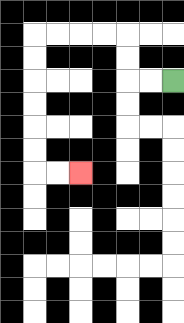{'start': '[7, 3]', 'end': '[3, 7]', 'path_directions': 'L,L,U,U,L,L,L,L,D,D,D,D,D,D,R,R', 'path_coordinates': '[[7, 3], [6, 3], [5, 3], [5, 2], [5, 1], [4, 1], [3, 1], [2, 1], [1, 1], [1, 2], [1, 3], [1, 4], [1, 5], [1, 6], [1, 7], [2, 7], [3, 7]]'}